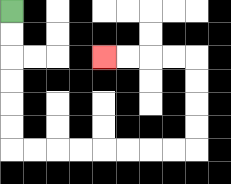{'start': '[0, 0]', 'end': '[4, 2]', 'path_directions': 'D,D,D,D,D,D,R,R,R,R,R,R,R,R,U,U,U,U,L,L,L,L', 'path_coordinates': '[[0, 0], [0, 1], [0, 2], [0, 3], [0, 4], [0, 5], [0, 6], [1, 6], [2, 6], [3, 6], [4, 6], [5, 6], [6, 6], [7, 6], [8, 6], [8, 5], [8, 4], [8, 3], [8, 2], [7, 2], [6, 2], [5, 2], [4, 2]]'}